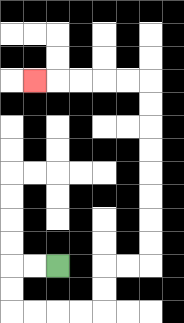{'start': '[2, 11]', 'end': '[1, 3]', 'path_directions': 'L,L,D,D,R,R,R,R,U,U,R,R,U,U,U,U,U,U,U,U,L,L,L,L,L', 'path_coordinates': '[[2, 11], [1, 11], [0, 11], [0, 12], [0, 13], [1, 13], [2, 13], [3, 13], [4, 13], [4, 12], [4, 11], [5, 11], [6, 11], [6, 10], [6, 9], [6, 8], [6, 7], [6, 6], [6, 5], [6, 4], [6, 3], [5, 3], [4, 3], [3, 3], [2, 3], [1, 3]]'}